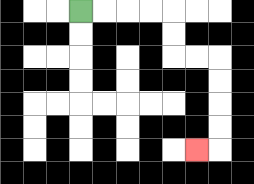{'start': '[3, 0]', 'end': '[8, 6]', 'path_directions': 'R,R,R,R,D,D,R,R,D,D,D,D,L', 'path_coordinates': '[[3, 0], [4, 0], [5, 0], [6, 0], [7, 0], [7, 1], [7, 2], [8, 2], [9, 2], [9, 3], [9, 4], [9, 5], [9, 6], [8, 6]]'}